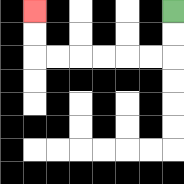{'start': '[7, 0]', 'end': '[1, 0]', 'path_directions': 'D,D,L,L,L,L,L,L,U,U', 'path_coordinates': '[[7, 0], [7, 1], [7, 2], [6, 2], [5, 2], [4, 2], [3, 2], [2, 2], [1, 2], [1, 1], [1, 0]]'}